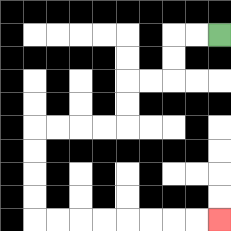{'start': '[9, 1]', 'end': '[9, 9]', 'path_directions': 'L,L,D,D,L,L,D,D,L,L,L,L,D,D,D,D,R,R,R,R,R,R,R,R', 'path_coordinates': '[[9, 1], [8, 1], [7, 1], [7, 2], [7, 3], [6, 3], [5, 3], [5, 4], [5, 5], [4, 5], [3, 5], [2, 5], [1, 5], [1, 6], [1, 7], [1, 8], [1, 9], [2, 9], [3, 9], [4, 9], [5, 9], [6, 9], [7, 9], [8, 9], [9, 9]]'}